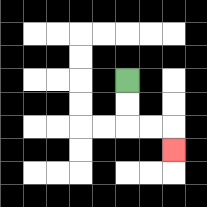{'start': '[5, 3]', 'end': '[7, 6]', 'path_directions': 'D,D,R,R,D', 'path_coordinates': '[[5, 3], [5, 4], [5, 5], [6, 5], [7, 5], [7, 6]]'}